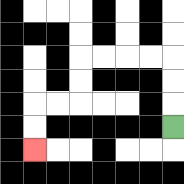{'start': '[7, 5]', 'end': '[1, 6]', 'path_directions': 'U,U,U,L,L,L,L,D,D,L,L,D,D', 'path_coordinates': '[[7, 5], [7, 4], [7, 3], [7, 2], [6, 2], [5, 2], [4, 2], [3, 2], [3, 3], [3, 4], [2, 4], [1, 4], [1, 5], [1, 6]]'}